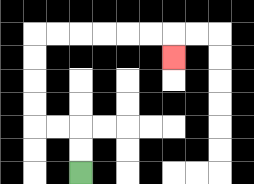{'start': '[3, 7]', 'end': '[7, 2]', 'path_directions': 'U,U,L,L,U,U,U,U,R,R,R,R,R,R,D', 'path_coordinates': '[[3, 7], [3, 6], [3, 5], [2, 5], [1, 5], [1, 4], [1, 3], [1, 2], [1, 1], [2, 1], [3, 1], [4, 1], [5, 1], [6, 1], [7, 1], [7, 2]]'}